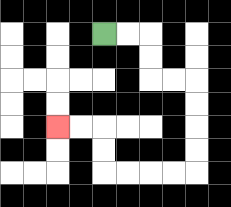{'start': '[4, 1]', 'end': '[2, 5]', 'path_directions': 'R,R,D,D,R,R,D,D,D,D,L,L,L,L,U,U,L,L', 'path_coordinates': '[[4, 1], [5, 1], [6, 1], [6, 2], [6, 3], [7, 3], [8, 3], [8, 4], [8, 5], [8, 6], [8, 7], [7, 7], [6, 7], [5, 7], [4, 7], [4, 6], [4, 5], [3, 5], [2, 5]]'}